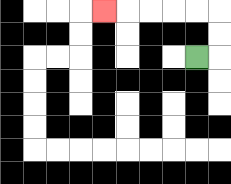{'start': '[8, 2]', 'end': '[4, 0]', 'path_directions': 'R,U,U,L,L,L,L,L', 'path_coordinates': '[[8, 2], [9, 2], [9, 1], [9, 0], [8, 0], [7, 0], [6, 0], [5, 0], [4, 0]]'}